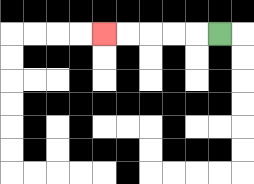{'start': '[9, 1]', 'end': '[4, 1]', 'path_directions': 'L,L,L,L,L', 'path_coordinates': '[[9, 1], [8, 1], [7, 1], [6, 1], [5, 1], [4, 1]]'}